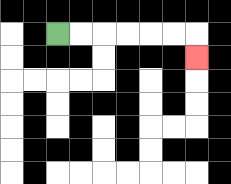{'start': '[2, 1]', 'end': '[8, 2]', 'path_directions': 'R,R,R,R,R,R,D', 'path_coordinates': '[[2, 1], [3, 1], [4, 1], [5, 1], [6, 1], [7, 1], [8, 1], [8, 2]]'}